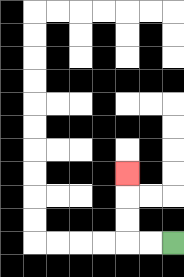{'start': '[7, 10]', 'end': '[5, 7]', 'path_directions': 'L,L,U,U,U', 'path_coordinates': '[[7, 10], [6, 10], [5, 10], [5, 9], [5, 8], [5, 7]]'}